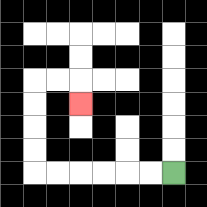{'start': '[7, 7]', 'end': '[3, 4]', 'path_directions': 'L,L,L,L,L,L,U,U,U,U,R,R,D', 'path_coordinates': '[[7, 7], [6, 7], [5, 7], [4, 7], [3, 7], [2, 7], [1, 7], [1, 6], [1, 5], [1, 4], [1, 3], [2, 3], [3, 3], [3, 4]]'}